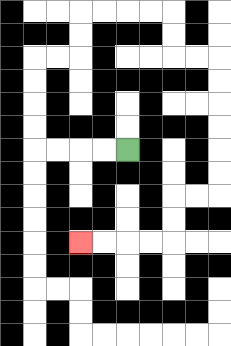{'start': '[5, 6]', 'end': '[3, 10]', 'path_directions': 'L,L,L,L,U,U,U,U,R,R,U,U,R,R,R,R,D,D,R,R,D,D,D,D,D,D,L,L,D,D,L,L,L,L', 'path_coordinates': '[[5, 6], [4, 6], [3, 6], [2, 6], [1, 6], [1, 5], [1, 4], [1, 3], [1, 2], [2, 2], [3, 2], [3, 1], [3, 0], [4, 0], [5, 0], [6, 0], [7, 0], [7, 1], [7, 2], [8, 2], [9, 2], [9, 3], [9, 4], [9, 5], [9, 6], [9, 7], [9, 8], [8, 8], [7, 8], [7, 9], [7, 10], [6, 10], [5, 10], [4, 10], [3, 10]]'}